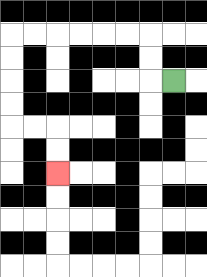{'start': '[7, 3]', 'end': '[2, 7]', 'path_directions': 'L,U,U,L,L,L,L,L,L,D,D,D,D,R,R,D,D', 'path_coordinates': '[[7, 3], [6, 3], [6, 2], [6, 1], [5, 1], [4, 1], [3, 1], [2, 1], [1, 1], [0, 1], [0, 2], [0, 3], [0, 4], [0, 5], [1, 5], [2, 5], [2, 6], [2, 7]]'}